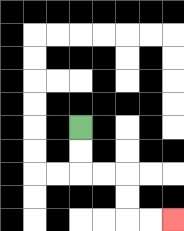{'start': '[3, 5]', 'end': '[7, 9]', 'path_directions': 'D,D,R,R,D,D,R,R', 'path_coordinates': '[[3, 5], [3, 6], [3, 7], [4, 7], [5, 7], [5, 8], [5, 9], [6, 9], [7, 9]]'}